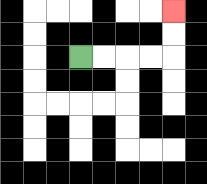{'start': '[3, 2]', 'end': '[7, 0]', 'path_directions': 'R,R,R,R,U,U', 'path_coordinates': '[[3, 2], [4, 2], [5, 2], [6, 2], [7, 2], [7, 1], [7, 0]]'}